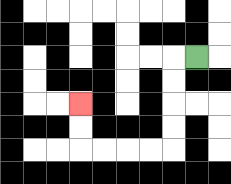{'start': '[8, 2]', 'end': '[3, 4]', 'path_directions': 'L,D,D,D,D,L,L,L,L,U,U', 'path_coordinates': '[[8, 2], [7, 2], [7, 3], [7, 4], [7, 5], [7, 6], [6, 6], [5, 6], [4, 6], [3, 6], [3, 5], [3, 4]]'}